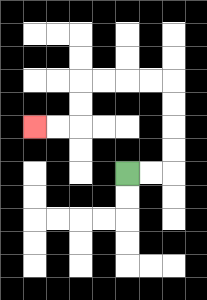{'start': '[5, 7]', 'end': '[1, 5]', 'path_directions': 'R,R,U,U,U,U,L,L,L,L,D,D,L,L', 'path_coordinates': '[[5, 7], [6, 7], [7, 7], [7, 6], [7, 5], [7, 4], [7, 3], [6, 3], [5, 3], [4, 3], [3, 3], [3, 4], [3, 5], [2, 5], [1, 5]]'}